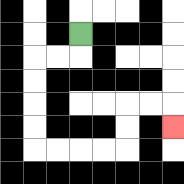{'start': '[3, 1]', 'end': '[7, 5]', 'path_directions': 'D,L,L,D,D,D,D,R,R,R,R,U,U,R,R,D', 'path_coordinates': '[[3, 1], [3, 2], [2, 2], [1, 2], [1, 3], [1, 4], [1, 5], [1, 6], [2, 6], [3, 6], [4, 6], [5, 6], [5, 5], [5, 4], [6, 4], [7, 4], [7, 5]]'}